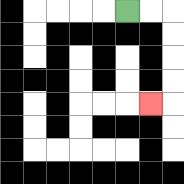{'start': '[5, 0]', 'end': '[6, 4]', 'path_directions': 'R,R,D,D,D,D,L', 'path_coordinates': '[[5, 0], [6, 0], [7, 0], [7, 1], [7, 2], [7, 3], [7, 4], [6, 4]]'}